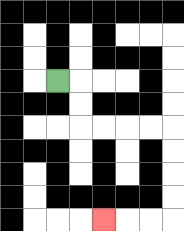{'start': '[2, 3]', 'end': '[4, 9]', 'path_directions': 'R,D,D,R,R,R,R,D,D,D,D,L,L,L', 'path_coordinates': '[[2, 3], [3, 3], [3, 4], [3, 5], [4, 5], [5, 5], [6, 5], [7, 5], [7, 6], [7, 7], [7, 8], [7, 9], [6, 9], [5, 9], [4, 9]]'}